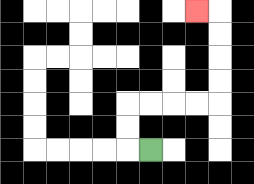{'start': '[6, 6]', 'end': '[8, 0]', 'path_directions': 'L,U,U,R,R,R,R,U,U,U,U,L', 'path_coordinates': '[[6, 6], [5, 6], [5, 5], [5, 4], [6, 4], [7, 4], [8, 4], [9, 4], [9, 3], [9, 2], [9, 1], [9, 0], [8, 0]]'}